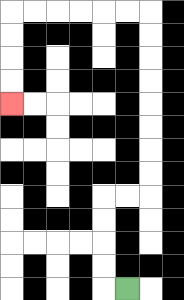{'start': '[5, 12]', 'end': '[0, 4]', 'path_directions': 'L,U,U,U,U,R,R,U,U,U,U,U,U,U,U,L,L,L,L,L,L,D,D,D,D', 'path_coordinates': '[[5, 12], [4, 12], [4, 11], [4, 10], [4, 9], [4, 8], [5, 8], [6, 8], [6, 7], [6, 6], [6, 5], [6, 4], [6, 3], [6, 2], [6, 1], [6, 0], [5, 0], [4, 0], [3, 0], [2, 0], [1, 0], [0, 0], [0, 1], [0, 2], [0, 3], [0, 4]]'}